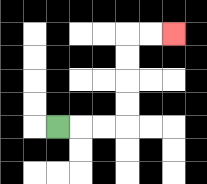{'start': '[2, 5]', 'end': '[7, 1]', 'path_directions': 'R,R,R,U,U,U,U,R,R', 'path_coordinates': '[[2, 5], [3, 5], [4, 5], [5, 5], [5, 4], [5, 3], [5, 2], [5, 1], [6, 1], [7, 1]]'}